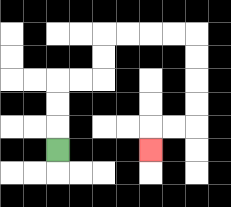{'start': '[2, 6]', 'end': '[6, 6]', 'path_directions': 'U,U,U,R,R,U,U,R,R,R,R,D,D,D,D,L,L,D', 'path_coordinates': '[[2, 6], [2, 5], [2, 4], [2, 3], [3, 3], [4, 3], [4, 2], [4, 1], [5, 1], [6, 1], [7, 1], [8, 1], [8, 2], [8, 3], [8, 4], [8, 5], [7, 5], [6, 5], [6, 6]]'}